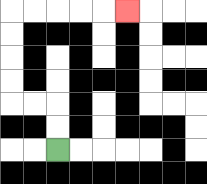{'start': '[2, 6]', 'end': '[5, 0]', 'path_directions': 'U,U,L,L,U,U,U,U,R,R,R,R,R', 'path_coordinates': '[[2, 6], [2, 5], [2, 4], [1, 4], [0, 4], [0, 3], [0, 2], [0, 1], [0, 0], [1, 0], [2, 0], [3, 0], [4, 0], [5, 0]]'}